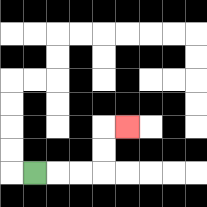{'start': '[1, 7]', 'end': '[5, 5]', 'path_directions': 'R,R,R,U,U,R', 'path_coordinates': '[[1, 7], [2, 7], [3, 7], [4, 7], [4, 6], [4, 5], [5, 5]]'}